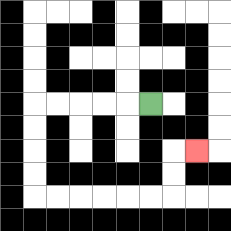{'start': '[6, 4]', 'end': '[8, 6]', 'path_directions': 'L,L,L,L,L,D,D,D,D,R,R,R,R,R,R,U,U,R', 'path_coordinates': '[[6, 4], [5, 4], [4, 4], [3, 4], [2, 4], [1, 4], [1, 5], [1, 6], [1, 7], [1, 8], [2, 8], [3, 8], [4, 8], [5, 8], [6, 8], [7, 8], [7, 7], [7, 6], [8, 6]]'}